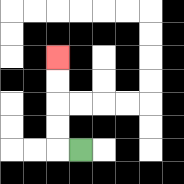{'start': '[3, 6]', 'end': '[2, 2]', 'path_directions': 'L,U,U,U,U', 'path_coordinates': '[[3, 6], [2, 6], [2, 5], [2, 4], [2, 3], [2, 2]]'}